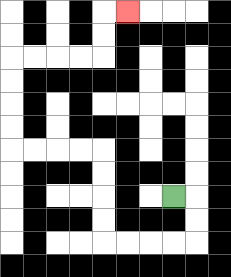{'start': '[7, 8]', 'end': '[5, 0]', 'path_directions': 'R,D,D,L,L,L,L,U,U,U,U,L,L,L,L,U,U,U,U,R,R,R,R,U,U,R', 'path_coordinates': '[[7, 8], [8, 8], [8, 9], [8, 10], [7, 10], [6, 10], [5, 10], [4, 10], [4, 9], [4, 8], [4, 7], [4, 6], [3, 6], [2, 6], [1, 6], [0, 6], [0, 5], [0, 4], [0, 3], [0, 2], [1, 2], [2, 2], [3, 2], [4, 2], [4, 1], [4, 0], [5, 0]]'}